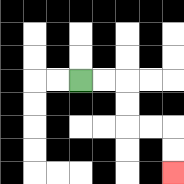{'start': '[3, 3]', 'end': '[7, 7]', 'path_directions': 'R,R,D,D,R,R,D,D', 'path_coordinates': '[[3, 3], [4, 3], [5, 3], [5, 4], [5, 5], [6, 5], [7, 5], [7, 6], [7, 7]]'}